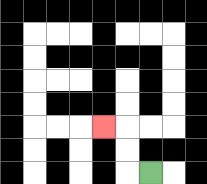{'start': '[6, 7]', 'end': '[4, 5]', 'path_directions': 'L,U,U,L', 'path_coordinates': '[[6, 7], [5, 7], [5, 6], [5, 5], [4, 5]]'}